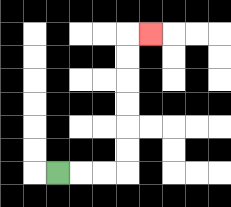{'start': '[2, 7]', 'end': '[6, 1]', 'path_directions': 'R,R,R,U,U,U,U,U,U,R', 'path_coordinates': '[[2, 7], [3, 7], [4, 7], [5, 7], [5, 6], [5, 5], [5, 4], [5, 3], [5, 2], [5, 1], [6, 1]]'}